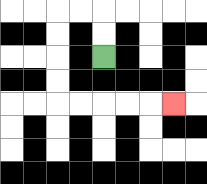{'start': '[4, 2]', 'end': '[7, 4]', 'path_directions': 'U,U,L,L,D,D,D,D,R,R,R,R,R', 'path_coordinates': '[[4, 2], [4, 1], [4, 0], [3, 0], [2, 0], [2, 1], [2, 2], [2, 3], [2, 4], [3, 4], [4, 4], [5, 4], [6, 4], [7, 4]]'}